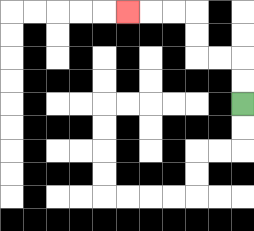{'start': '[10, 4]', 'end': '[5, 0]', 'path_directions': 'U,U,L,L,U,U,L,L,L', 'path_coordinates': '[[10, 4], [10, 3], [10, 2], [9, 2], [8, 2], [8, 1], [8, 0], [7, 0], [6, 0], [5, 0]]'}